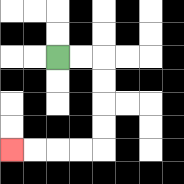{'start': '[2, 2]', 'end': '[0, 6]', 'path_directions': 'R,R,D,D,D,D,L,L,L,L', 'path_coordinates': '[[2, 2], [3, 2], [4, 2], [4, 3], [4, 4], [4, 5], [4, 6], [3, 6], [2, 6], [1, 6], [0, 6]]'}